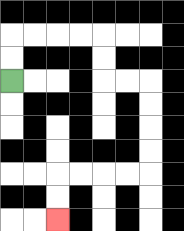{'start': '[0, 3]', 'end': '[2, 9]', 'path_directions': 'U,U,R,R,R,R,D,D,R,R,D,D,D,D,L,L,L,L,D,D', 'path_coordinates': '[[0, 3], [0, 2], [0, 1], [1, 1], [2, 1], [3, 1], [4, 1], [4, 2], [4, 3], [5, 3], [6, 3], [6, 4], [6, 5], [6, 6], [6, 7], [5, 7], [4, 7], [3, 7], [2, 7], [2, 8], [2, 9]]'}